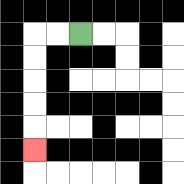{'start': '[3, 1]', 'end': '[1, 6]', 'path_directions': 'L,L,D,D,D,D,D', 'path_coordinates': '[[3, 1], [2, 1], [1, 1], [1, 2], [1, 3], [1, 4], [1, 5], [1, 6]]'}